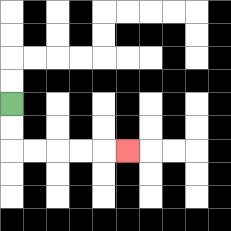{'start': '[0, 4]', 'end': '[5, 6]', 'path_directions': 'D,D,R,R,R,R,R', 'path_coordinates': '[[0, 4], [0, 5], [0, 6], [1, 6], [2, 6], [3, 6], [4, 6], [5, 6]]'}